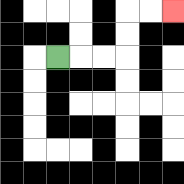{'start': '[2, 2]', 'end': '[7, 0]', 'path_directions': 'R,R,R,U,U,R,R', 'path_coordinates': '[[2, 2], [3, 2], [4, 2], [5, 2], [5, 1], [5, 0], [6, 0], [7, 0]]'}